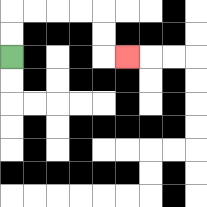{'start': '[0, 2]', 'end': '[5, 2]', 'path_directions': 'U,U,R,R,R,R,D,D,R', 'path_coordinates': '[[0, 2], [0, 1], [0, 0], [1, 0], [2, 0], [3, 0], [4, 0], [4, 1], [4, 2], [5, 2]]'}